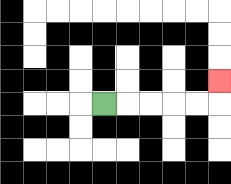{'start': '[4, 4]', 'end': '[9, 3]', 'path_directions': 'R,R,R,R,R,U', 'path_coordinates': '[[4, 4], [5, 4], [6, 4], [7, 4], [8, 4], [9, 4], [9, 3]]'}